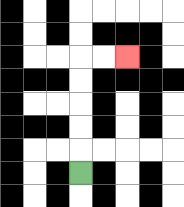{'start': '[3, 7]', 'end': '[5, 2]', 'path_directions': 'U,U,U,U,U,R,R', 'path_coordinates': '[[3, 7], [3, 6], [3, 5], [3, 4], [3, 3], [3, 2], [4, 2], [5, 2]]'}